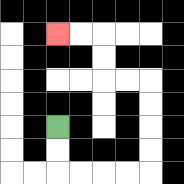{'start': '[2, 5]', 'end': '[2, 1]', 'path_directions': 'D,D,R,R,R,R,U,U,U,U,L,L,U,U,L,L', 'path_coordinates': '[[2, 5], [2, 6], [2, 7], [3, 7], [4, 7], [5, 7], [6, 7], [6, 6], [6, 5], [6, 4], [6, 3], [5, 3], [4, 3], [4, 2], [4, 1], [3, 1], [2, 1]]'}